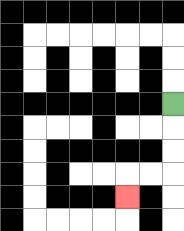{'start': '[7, 4]', 'end': '[5, 8]', 'path_directions': 'D,D,D,L,L,D', 'path_coordinates': '[[7, 4], [7, 5], [7, 6], [7, 7], [6, 7], [5, 7], [5, 8]]'}